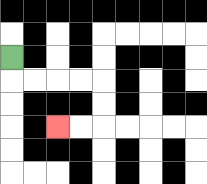{'start': '[0, 2]', 'end': '[2, 5]', 'path_directions': 'D,R,R,R,R,D,D,L,L', 'path_coordinates': '[[0, 2], [0, 3], [1, 3], [2, 3], [3, 3], [4, 3], [4, 4], [4, 5], [3, 5], [2, 5]]'}